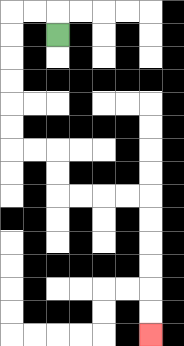{'start': '[2, 1]', 'end': '[6, 14]', 'path_directions': 'U,L,L,D,D,D,D,D,D,R,R,D,D,R,R,R,R,D,D,D,D,D,D', 'path_coordinates': '[[2, 1], [2, 0], [1, 0], [0, 0], [0, 1], [0, 2], [0, 3], [0, 4], [0, 5], [0, 6], [1, 6], [2, 6], [2, 7], [2, 8], [3, 8], [4, 8], [5, 8], [6, 8], [6, 9], [6, 10], [6, 11], [6, 12], [6, 13], [6, 14]]'}